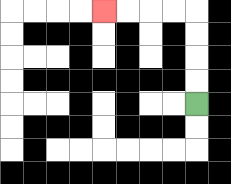{'start': '[8, 4]', 'end': '[4, 0]', 'path_directions': 'U,U,U,U,L,L,L,L', 'path_coordinates': '[[8, 4], [8, 3], [8, 2], [8, 1], [8, 0], [7, 0], [6, 0], [5, 0], [4, 0]]'}